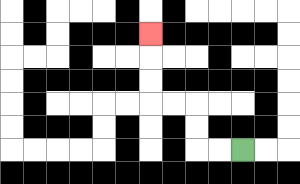{'start': '[10, 6]', 'end': '[6, 1]', 'path_directions': 'L,L,U,U,L,L,U,U,U', 'path_coordinates': '[[10, 6], [9, 6], [8, 6], [8, 5], [8, 4], [7, 4], [6, 4], [6, 3], [6, 2], [6, 1]]'}